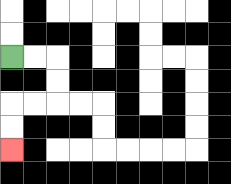{'start': '[0, 2]', 'end': '[0, 6]', 'path_directions': 'R,R,D,D,L,L,D,D', 'path_coordinates': '[[0, 2], [1, 2], [2, 2], [2, 3], [2, 4], [1, 4], [0, 4], [0, 5], [0, 6]]'}